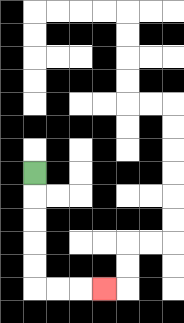{'start': '[1, 7]', 'end': '[4, 12]', 'path_directions': 'D,D,D,D,D,R,R,R', 'path_coordinates': '[[1, 7], [1, 8], [1, 9], [1, 10], [1, 11], [1, 12], [2, 12], [3, 12], [4, 12]]'}